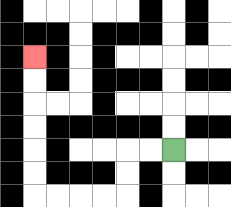{'start': '[7, 6]', 'end': '[1, 2]', 'path_directions': 'L,L,D,D,L,L,L,L,U,U,U,U,U,U', 'path_coordinates': '[[7, 6], [6, 6], [5, 6], [5, 7], [5, 8], [4, 8], [3, 8], [2, 8], [1, 8], [1, 7], [1, 6], [1, 5], [1, 4], [1, 3], [1, 2]]'}